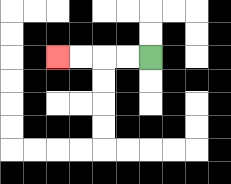{'start': '[6, 2]', 'end': '[2, 2]', 'path_directions': 'L,L,L,L', 'path_coordinates': '[[6, 2], [5, 2], [4, 2], [3, 2], [2, 2]]'}